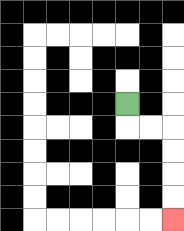{'start': '[5, 4]', 'end': '[7, 9]', 'path_directions': 'D,R,R,D,D,D,D', 'path_coordinates': '[[5, 4], [5, 5], [6, 5], [7, 5], [7, 6], [7, 7], [7, 8], [7, 9]]'}